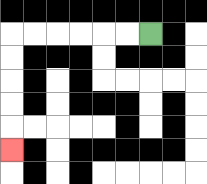{'start': '[6, 1]', 'end': '[0, 6]', 'path_directions': 'L,L,L,L,L,L,D,D,D,D,D', 'path_coordinates': '[[6, 1], [5, 1], [4, 1], [3, 1], [2, 1], [1, 1], [0, 1], [0, 2], [0, 3], [0, 4], [0, 5], [0, 6]]'}